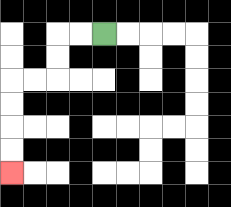{'start': '[4, 1]', 'end': '[0, 7]', 'path_directions': 'L,L,D,D,L,L,D,D,D,D', 'path_coordinates': '[[4, 1], [3, 1], [2, 1], [2, 2], [2, 3], [1, 3], [0, 3], [0, 4], [0, 5], [0, 6], [0, 7]]'}